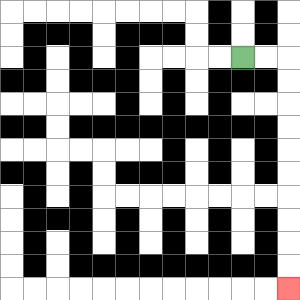{'start': '[10, 2]', 'end': '[12, 12]', 'path_directions': 'R,R,D,D,D,D,D,D,D,D,D,D', 'path_coordinates': '[[10, 2], [11, 2], [12, 2], [12, 3], [12, 4], [12, 5], [12, 6], [12, 7], [12, 8], [12, 9], [12, 10], [12, 11], [12, 12]]'}